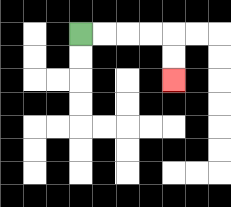{'start': '[3, 1]', 'end': '[7, 3]', 'path_directions': 'R,R,R,R,D,D', 'path_coordinates': '[[3, 1], [4, 1], [5, 1], [6, 1], [7, 1], [7, 2], [7, 3]]'}